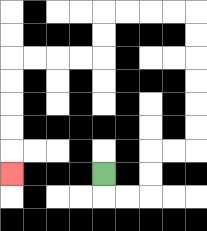{'start': '[4, 7]', 'end': '[0, 7]', 'path_directions': 'D,R,R,U,U,R,R,U,U,U,U,U,U,L,L,L,L,D,D,L,L,L,L,D,D,D,D,D', 'path_coordinates': '[[4, 7], [4, 8], [5, 8], [6, 8], [6, 7], [6, 6], [7, 6], [8, 6], [8, 5], [8, 4], [8, 3], [8, 2], [8, 1], [8, 0], [7, 0], [6, 0], [5, 0], [4, 0], [4, 1], [4, 2], [3, 2], [2, 2], [1, 2], [0, 2], [0, 3], [0, 4], [0, 5], [0, 6], [0, 7]]'}